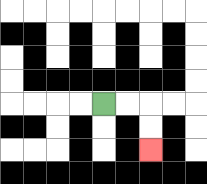{'start': '[4, 4]', 'end': '[6, 6]', 'path_directions': 'R,R,D,D', 'path_coordinates': '[[4, 4], [5, 4], [6, 4], [6, 5], [6, 6]]'}